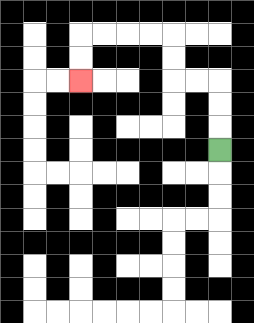{'start': '[9, 6]', 'end': '[3, 3]', 'path_directions': 'U,U,U,L,L,U,U,L,L,L,L,D,D', 'path_coordinates': '[[9, 6], [9, 5], [9, 4], [9, 3], [8, 3], [7, 3], [7, 2], [7, 1], [6, 1], [5, 1], [4, 1], [3, 1], [3, 2], [3, 3]]'}